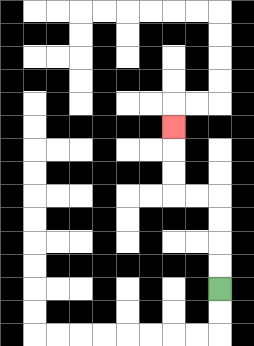{'start': '[9, 12]', 'end': '[7, 5]', 'path_directions': 'U,U,U,U,L,L,U,U,U', 'path_coordinates': '[[9, 12], [9, 11], [9, 10], [9, 9], [9, 8], [8, 8], [7, 8], [7, 7], [7, 6], [7, 5]]'}